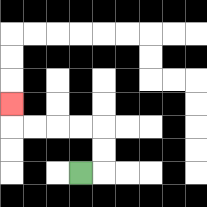{'start': '[3, 7]', 'end': '[0, 4]', 'path_directions': 'R,U,U,L,L,L,L,U', 'path_coordinates': '[[3, 7], [4, 7], [4, 6], [4, 5], [3, 5], [2, 5], [1, 5], [0, 5], [0, 4]]'}